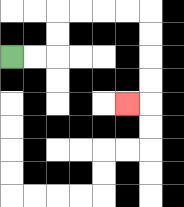{'start': '[0, 2]', 'end': '[5, 4]', 'path_directions': 'R,R,U,U,R,R,R,R,D,D,D,D,L', 'path_coordinates': '[[0, 2], [1, 2], [2, 2], [2, 1], [2, 0], [3, 0], [4, 0], [5, 0], [6, 0], [6, 1], [6, 2], [6, 3], [6, 4], [5, 4]]'}